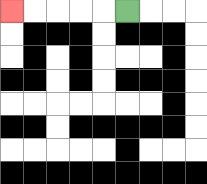{'start': '[5, 0]', 'end': '[0, 0]', 'path_directions': 'L,L,L,L,L', 'path_coordinates': '[[5, 0], [4, 0], [3, 0], [2, 0], [1, 0], [0, 0]]'}